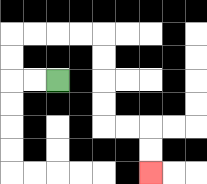{'start': '[2, 3]', 'end': '[6, 7]', 'path_directions': 'L,L,U,U,R,R,R,R,D,D,D,D,R,R,D,D', 'path_coordinates': '[[2, 3], [1, 3], [0, 3], [0, 2], [0, 1], [1, 1], [2, 1], [3, 1], [4, 1], [4, 2], [4, 3], [4, 4], [4, 5], [5, 5], [6, 5], [6, 6], [6, 7]]'}